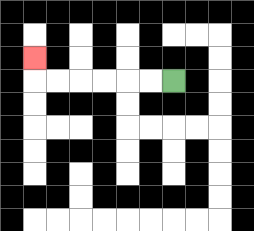{'start': '[7, 3]', 'end': '[1, 2]', 'path_directions': 'L,L,L,L,L,L,U', 'path_coordinates': '[[7, 3], [6, 3], [5, 3], [4, 3], [3, 3], [2, 3], [1, 3], [1, 2]]'}